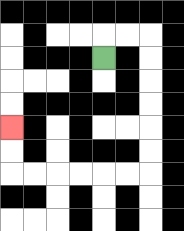{'start': '[4, 2]', 'end': '[0, 5]', 'path_directions': 'U,R,R,D,D,D,D,D,D,L,L,L,L,L,L,U,U', 'path_coordinates': '[[4, 2], [4, 1], [5, 1], [6, 1], [6, 2], [6, 3], [6, 4], [6, 5], [6, 6], [6, 7], [5, 7], [4, 7], [3, 7], [2, 7], [1, 7], [0, 7], [0, 6], [0, 5]]'}